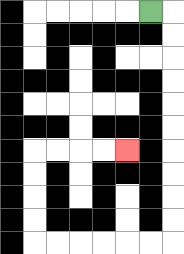{'start': '[6, 0]', 'end': '[5, 6]', 'path_directions': 'R,D,D,D,D,D,D,D,D,D,D,L,L,L,L,L,L,U,U,U,U,R,R,R,R', 'path_coordinates': '[[6, 0], [7, 0], [7, 1], [7, 2], [7, 3], [7, 4], [7, 5], [7, 6], [7, 7], [7, 8], [7, 9], [7, 10], [6, 10], [5, 10], [4, 10], [3, 10], [2, 10], [1, 10], [1, 9], [1, 8], [1, 7], [1, 6], [2, 6], [3, 6], [4, 6], [5, 6]]'}